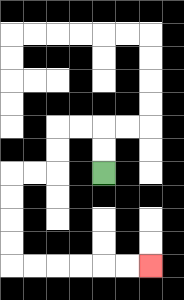{'start': '[4, 7]', 'end': '[6, 11]', 'path_directions': 'U,U,L,L,D,D,L,L,D,D,D,D,R,R,R,R,R,R', 'path_coordinates': '[[4, 7], [4, 6], [4, 5], [3, 5], [2, 5], [2, 6], [2, 7], [1, 7], [0, 7], [0, 8], [0, 9], [0, 10], [0, 11], [1, 11], [2, 11], [3, 11], [4, 11], [5, 11], [6, 11]]'}